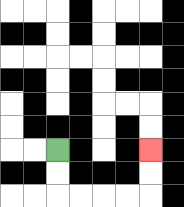{'start': '[2, 6]', 'end': '[6, 6]', 'path_directions': 'D,D,R,R,R,R,U,U', 'path_coordinates': '[[2, 6], [2, 7], [2, 8], [3, 8], [4, 8], [5, 8], [6, 8], [6, 7], [6, 6]]'}